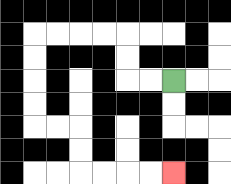{'start': '[7, 3]', 'end': '[7, 7]', 'path_directions': 'L,L,U,U,L,L,L,L,D,D,D,D,R,R,D,D,R,R,R,R', 'path_coordinates': '[[7, 3], [6, 3], [5, 3], [5, 2], [5, 1], [4, 1], [3, 1], [2, 1], [1, 1], [1, 2], [1, 3], [1, 4], [1, 5], [2, 5], [3, 5], [3, 6], [3, 7], [4, 7], [5, 7], [6, 7], [7, 7]]'}